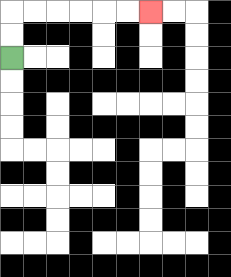{'start': '[0, 2]', 'end': '[6, 0]', 'path_directions': 'U,U,R,R,R,R,R,R', 'path_coordinates': '[[0, 2], [0, 1], [0, 0], [1, 0], [2, 0], [3, 0], [4, 0], [5, 0], [6, 0]]'}